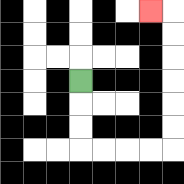{'start': '[3, 3]', 'end': '[6, 0]', 'path_directions': 'D,D,D,R,R,R,R,U,U,U,U,U,U,L', 'path_coordinates': '[[3, 3], [3, 4], [3, 5], [3, 6], [4, 6], [5, 6], [6, 6], [7, 6], [7, 5], [7, 4], [7, 3], [7, 2], [7, 1], [7, 0], [6, 0]]'}